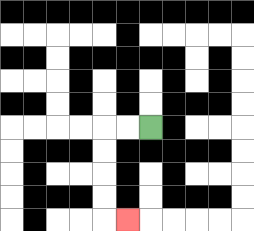{'start': '[6, 5]', 'end': '[5, 9]', 'path_directions': 'L,L,D,D,D,D,R', 'path_coordinates': '[[6, 5], [5, 5], [4, 5], [4, 6], [4, 7], [4, 8], [4, 9], [5, 9]]'}